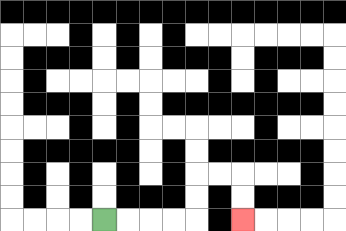{'start': '[4, 9]', 'end': '[10, 9]', 'path_directions': 'R,R,R,R,U,U,R,R,D,D', 'path_coordinates': '[[4, 9], [5, 9], [6, 9], [7, 9], [8, 9], [8, 8], [8, 7], [9, 7], [10, 7], [10, 8], [10, 9]]'}